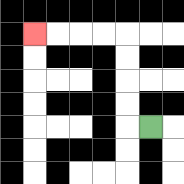{'start': '[6, 5]', 'end': '[1, 1]', 'path_directions': 'L,U,U,U,U,L,L,L,L', 'path_coordinates': '[[6, 5], [5, 5], [5, 4], [5, 3], [5, 2], [5, 1], [4, 1], [3, 1], [2, 1], [1, 1]]'}